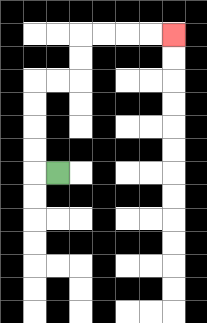{'start': '[2, 7]', 'end': '[7, 1]', 'path_directions': 'L,U,U,U,U,R,R,U,U,R,R,R,R', 'path_coordinates': '[[2, 7], [1, 7], [1, 6], [1, 5], [1, 4], [1, 3], [2, 3], [3, 3], [3, 2], [3, 1], [4, 1], [5, 1], [6, 1], [7, 1]]'}